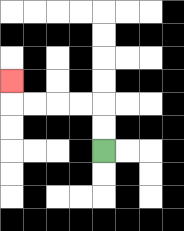{'start': '[4, 6]', 'end': '[0, 3]', 'path_directions': 'U,U,L,L,L,L,U', 'path_coordinates': '[[4, 6], [4, 5], [4, 4], [3, 4], [2, 4], [1, 4], [0, 4], [0, 3]]'}